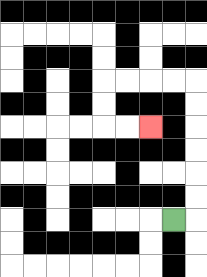{'start': '[7, 9]', 'end': '[6, 5]', 'path_directions': 'R,U,U,U,U,U,U,L,L,L,L,D,D,R,R', 'path_coordinates': '[[7, 9], [8, 9], [8, 8], [8, 7], [8, 6], [8, 5], [8, 4], [8, 3], [7, 3], [6, 3], [5, 3], [4, 3], [4, 4], [4, 5], [5, 5], [6, 5]]'}